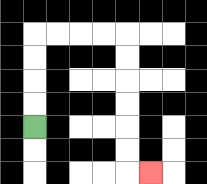{'start': '[1, 5]', 'end': '[6, 7]', 'path_directions': 'U,U,U,U,R,R,R,R,D,D,D,D,D,D,R', 'path_coordinates': '[[1, 5], [1, 4], [1, 3], [1, 2], [1, 1], [2, 1], [3, 1], [4, 1], [5, 1], [5, 2], [5, 3], [5, 4], [5, 5], [5, 6], [5, 7], [6, 7]]'}